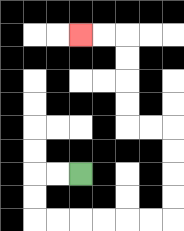{'start': '[3, 7]', 'end': '[3, 1]', 'path_directions': 'L,L,D,D,R,R,R,R,R,R,U,U,U,U,L,L,U,U,U,U,L,L', 'path_coordinates': '[[3, 7], [2, 7], [1, 7], [1, 8], [1, 9], [2, 9], [3, 9], [4, 9], [5, 9], [6, 9], [7, 9], [7, 8], [7, 7], [7, 6], [7, 5], [6, 5], [5, 5], [5, 4], [5, 3], [5, 2], [5, 1], [4, 1], [3, 1]]'}